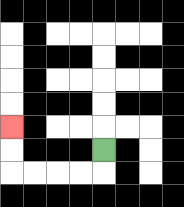{'start': '[4, 6]', 'end': '[0, 5]', 'path_directions': 'D,L,L,L,L,U,U', 'path_coordinates': '[[4, 6], [4, 7], [3, 7], [2, 7], [1, 7], [0, 7], [0, 6], [0, 5]]'}